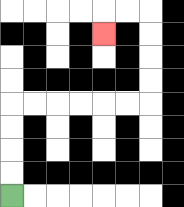{'start': '[0, 8]', 'end': '[4, 1]', 'path_directions': 'U,U,U,U,R,R,R,R,R,R,U,U,U,U,L,L,D', 'path_coordinates': '[[0, 8], [0, 7], [0, 6], [0, 5], [0, 4], [1, 4], [2, 4], [3, 4], [4, 4], [5, 4], [6, 4], [6, 3], [6, 2], [6, 1], [6, 0], [5, 0], [4, 0], [4, 1]]'}